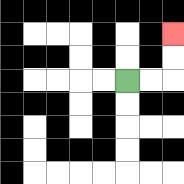{'start': '[5, 3]', 'end': '[7, 1]', 'path_directions': 'R,R,U,U', 'path_coordinates': '[[5, 3], [6, 3], [7, 3], [7, 2], [7, 1]]'}